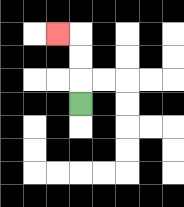{'start': '[3, 4]', 'end': '[2, 1]', 'path_directions': 'U,U,U,L', 'path_coordinates': '[[3, 4], [3, 3], [3, 2], [3, 1], [2, 1]]'}